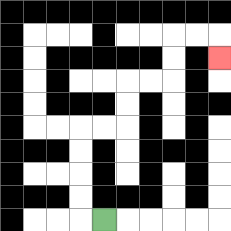{'start': '[4, 9]', 'end': '[9, 2]', 'path_directions': 'L,U,U,U,U,R,R,U,U,R,R,U,U,R,R,D', 'path_coordinates': '[[4, 9], [3, 9], [3, 8], [3, 7], [3, 6], [3, 5], [4, 5], [5, 5], [5, 4], [5, 3], [6, 3], [7, 3], [7, 2], [7, 1], [8, 1], [9, 1], [9, 2]]'}